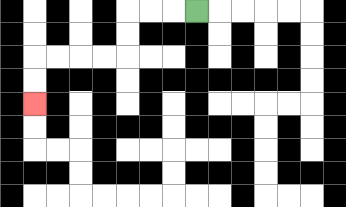{'start': '[8, 0]', 'end': '[1, 4]', 'path_directions': 'L,L,L,D,D,L,L,L,L,D,D', 'path_coordinates': '[[8, 0], [7, 0], [6, 0], [5, 0], [5, 1], [5, 2], [4, 2], [3, 2], [2, 2], [1, 2], [1, 3], [1, 4]]'}